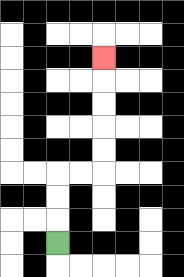{'start': '[2, 10]', 'end': '[4, 2]', 'path_directions': 'U,U,U,R,R,U,U,U,U,U', 'path_coordinates': '[[2, 10], [2, 9], [2, 8], [2, 7], [3, 7], [4, 7], [4, 6], [4, 5], [4, 4], [4, 3], [4, 2]]'}